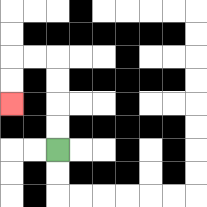{'start': '[2, 6]', 'end': '[0, 4]', 'path_directions': 'U,U,U,U,L,L,D,D', 'path_coordinates': '[[2, 6], [2, 5], [2, 4], [2, 3], [2, 2], [1, 2], [0, 2], [0, 3], [0, 4]]'}